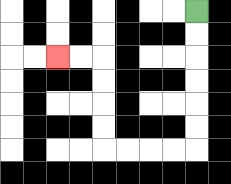{'start': '[8, 0]', 'end': '[2, 2]', 'path_directions': 'D,D,D,D,D,D,L,L,L,L,U,U,U,U,L,L', 'path_coordinates': '[[8, 0], [8, 1], [8, 2], [8, 3], [8, 4], [8, 5], [8, 6], [7, 6], [6, 6], [5, 6], [4, 6], [4, 5], [4, 4], [4, 3], [4, 2], [3, 2], [2, 2]]'}